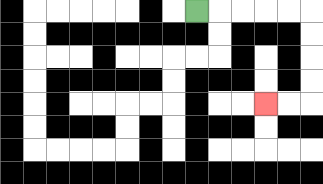{'start': '[8, 0]', 'end': '[11, 4]', 'path_directions': 'R,R,R,R,R,D,D,D,D,L,L', 'path_coordinates': '[[8, 0], [9, 0], [10, 0], [11, 0], [12, 0], [13, 0], [13, 1], [13, 2], [13, 3], [13, 4], [12, 4], [11, 4]]'}